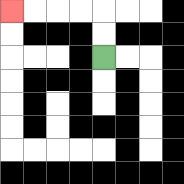{'start': '[4, 2]', 'end': '[0, 0]', 'path_directions': 'U,U,L,L,L,L', 'path_coordinates': '[[4, 2], [4, 1], [4, 0], [3, 0], [2, 0], [1, 0], [0, 0]]'}